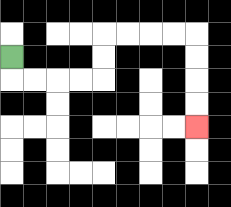{'start': '[0, 2]', 'end': '[8, 5]', 'path_directions': 'D,R,R,R,R,U,U,R,R,R,R,D,D,D,D', 'path_coordinates': '[[0, 2], [0, 3], [1, 3], [2, 3], [3, 3], [4, 3], [4, 2], [4, 1], [5, 1], [6, 1], [7, 1], [8, 1], [8, 2], [8, 3], [8, 4], [8, 5]]'}